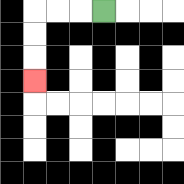{'start': '[4, 0]', 'end': '[1, 3]', 'path_directions': 'L,L,L,D,D,D', 'path_coordinates': '[[4, 0], [3, 0], [2, 0], [1, 0], [1, 1], [1, 2], [1, 3]]'}